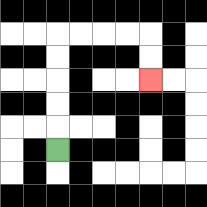{'start': '[2, 6]', 'end': '[6, 3]', 'path_directions': 'U,U,U,U,U,R,R,R,R,D,D', 'path_coordinates': '[[2, 6], [2, 5], [2, 4], [2, 3], [2, 2], [2, 1], [3, 1], [4, 1], [5, 1], [6, 1], [6, 2], [6, 3]]'}